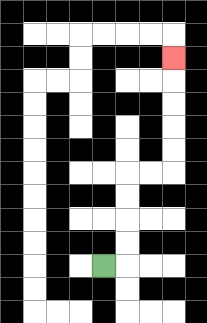{'start': '[4, 11]', 'end': '[7, 2]', 'path_directions': 'R,U,U,U,U,R,R,U,U,U,U,U', 'path_coordinates': '[[4, 11], [5, 11], [5, 10], [5, 9], [5, 8], [5, 7], [6, 7], [7, 7], [7, 6], [7, 5], [7, 4], [7, 3], [7, 2]]'}